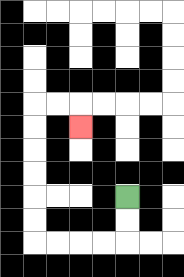{'start': '[5, 8]', 'end': '[3, 5]', 'path_directions': 'D,D,L,L,L,L,U,U,U,U,U,U,R,R,D', 'path_coordinates': '[[5, 8], [5, 9], [5, 10], [4, 10], [3, 10], [2, 10], [1, 10], [1, 9], [1, 8], [1, 7], [1, 6], [1, 5], [1, 4], [2, 4], [3, 4], [3, 5]]'}